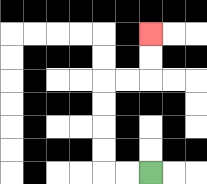{'start': '[6, 7]', 'end': '[6, 1]', 'path_directions': 'L,L,U,U,U,U,R,R,U,U', 'path_coordinates': '[[6, 7], [5, 7], [4, 7], [4, 6], [4, 5], [4, 4], [4, 3], [5, 3], [6, 3], [6, 2], [6, 1]]'}